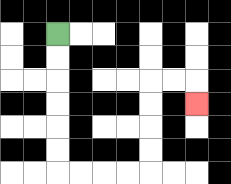{'start': '[2, 1]', 'end': '[8, 4]', 'path_directions': 'D,D,D,D,D,D,R,R,R,R,U,U,U,U,R,R,D', 'path_coordinates': '[[2, 1], [2, 2], [2, 3], [2, 4], [2, 5], [2, 6], [2, 7], [3, 7], [4, 7], [5, 7], [6, 7], [6, 6], [6, 5], [6, 4], [6, 3], [7, 3], [8, 3], [8, 4]]'}